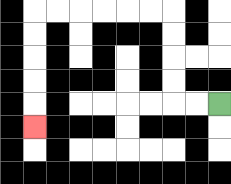{'start': '[9, 4]', 'end': '[1, 5]', 'path_directions': 'L,L,U,U,U,U,L,L,L,L,L,L,D,D,D,D,D', 'path_coordinates': '[[9, 4], [8, 4], [7, 4], [7, 3], [7, 2], [7, 1], [7, 0], [6, 0], [5, 0], [4, 0], [3, 0], [2, 0], [1, 0], [1, 1], [1, 2], [1, 3], [1, 4], [1, 5]]'}